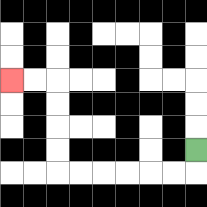{'start': '[8, 6]', 'end': '[0, 3]', 'path_directions': 'D,L,L,L,L,L,L,U,U,U,U,L,L', 'path_coordinates': '[[8, 6], [8, 7], [7, 7], [6, 7], [5, 7], [4, 7], [3, 7], [2, 7], [2, 6], [2, 5], [2, 4], [2, 3], [1, 3], [0, 3]]'}